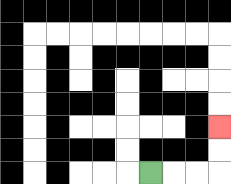{'start': '[6, 7]', 'end': '[9, 5]', 'path_directions': 'R,R,R,U,U', 'path_coordinates': '[[6, 7], [7, 7], [8, 7], [9, 7], [9, 6], [9, 5]]'}